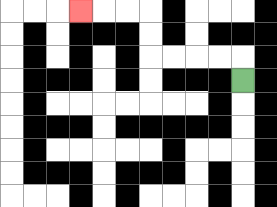{'start': '[10, 3]', 'end': '[3, 0]', 'path_directions': 'U,L,L,L,L,U,U,L,L,L', 'path_coordinates': '[[10, 3], [10, 2], [9, 2], [8, 2], [7, 2], [6, 2], [6, 1], [6, 0], [5, 0], [4, 0], [3, 0]]'}